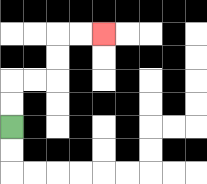{'start': '[0, 5]', 'end': '[4, 1]', 'path_directions': 'U,U,R,R,U,U,R,R', 'path_coordinates': '[[0, 5], [0, 4], [0, 3], [1, 3], [2, 3], [2, 2], [2, 1], [3, 1], [4, 1]]'}